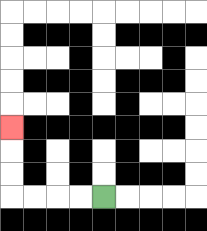{'start': '[4, 8]', 'end': '[0, 5]', 'path_directions': 'L,L,L,L,U,U,U', 'path_coordinates': '[[4, 8], [3, 8], [2, 8], [1, 8], [0, 8], [0, 7], [0, 6], [0, 5]]'}